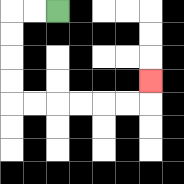{'start': '[2, 0]', 'end': '[6, 3]', 'path_directions': 'L,L,D,D,D,D,R,R,R,R,R,R,U', 'path_coordinates': '[[2, 0], [1, 0], [0, 0], [0, 1], [0, 2], [0, 3], [0, 4], [1, 4], [2, 4], [3, 4], [4, 4], [5, 4], [6, 4], [6, 3]]'}